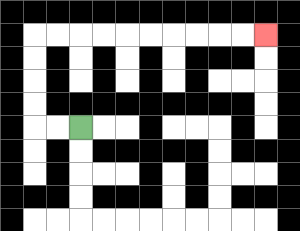{'start': '[3, 5]', 'end': '[11, 1]', 'path_directions': 'L,L,U,U,U,U,R,R,R,R,R,R,R,R,R,R', 'path_coordinates': '[[3, 5], [2, 5], [1, 5], [1, 4], [1, 3], [1, 2], [1, 1], [2, 1], [3, 1], [4, 1], [5, 1], [6, 1], [7, 1], [8, 1], [9, 1], [10, 1], [11, 1]]'}